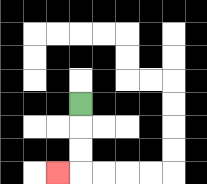{'start': '[3, 4]', 'end': '[2, 7]', 'path_directions': 'D,D,D,L', 'path_coordinates': '[[3, 4], [3, 5], [3, 6], [3, 7], [2, 7]]'}